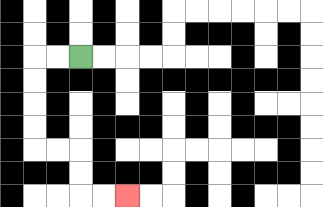{'start': '[3, 2]', 'end': '[5, 8]', 'path_directions': 'L,L,D,D,D,D,R,R,D,D,R,R', 'path_coordinates': '[[3, 2], [2, 2], [1, 2], [1, 3], [1, 4], [1, 5], [1, 6], [2, 6], [3, 6], [3, 7], [3, 8], [4, 8], [5, 8]]'}